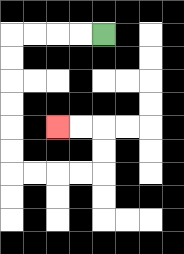{'start': '[4, 1]', 'end': '[2, 5]', 'path_directions': 'L,L,L,L,D,D,D,D,D,D,R,R,R,R,U,U,L,L', 'path_coordinates': '[[4, 1], [3, 1], [2, 1], [1, 1], [0, 1], [0, 2], [0, 3], [0, 4], [0, 5], [0, 6], [0, 7], [1, 7], [2, 7], [3, 7], [4, 7], [4, 6], [4, 5], [3, 5], [2, 5]]'}